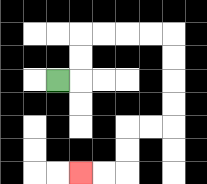{'start': '[2, 3]', 'end': '[3, 7]', 'path_directions': 'R,U,U,R,R,R,R,D,D,D,D,L,L,D,D,L,L', 'path_coordinates': '[[2, 3], [3, 3], [3, 2], [3, 1], [4, 1], [5, 1], [6, 1], [7, 1], [7, 2], [7, 3], [7, 4], [7, 5], [6, 5], [5, 5], [5, 6], [5, 7], [4, 7], [3, 7]]'}